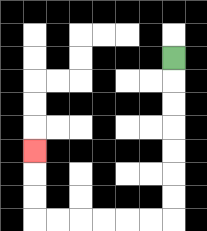{'start': '[7, 2]', 'end': '[1, 6]', 'path_directions': 'D,D,D,D,D,D,D,L,L,L,L,L,L,U,U,U', 'path_coordinates': '[[7, 2], [7, 3], [7, 4], [7, 5], [7, 6], [7, 7], [7, 8], [7, 9], [6, 9], [5, 9], [4, 9], [3, 9], [2, 9], [1, 9], [1, 8], [1, 7], [1, 6]]'}